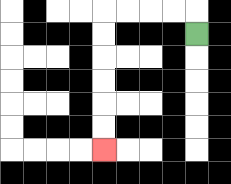{'start': '[8, 1]', 'end': '[4, 6]', 'path_directions': 'U,L,L,L,L,D,D,D,D,D,D', 'path_coordinates': '[[8, 1], [8, 0], [7, 0], [6, 0], [5, 0], [4, 0], [4, 1], [4, 2], [4, 3], [4, 4], [4, 5], [4, 6]]'}